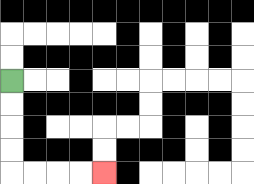{'start': '[0, 3]', 'end': '[4, 7]', 'path_directions': 'D,D,D,D,R,R,R,R', 'path_coordinates': '[[0, 3], [0, 4], [0, 5], [0, 6], [0, 7], [1, 7], [2, 7], [3, 7], [4, 7]]'}